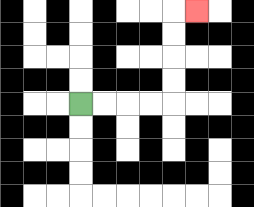{'start': '[3, 4]', 'end': '[8, 0]', 'path_directions': 'R,R,R,R,U,U,U,U,R', 'path_coordinates': '[[3, 4], [4, 4], [5, 4], [6, 4], [7, 4], [7, 3], [7, 2], [7, 1], [7, 0], [8, 0]]'}